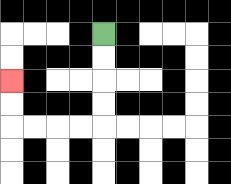{'start': '[4, 1]', 'end': '[0, 3]', 'path_directions': 'D,D,D,D,L,L,L,L,U,U', 'path_coordinates': '[[4, 1], [4, 2], [4, 3], [4, 4], [4, 5], [3, 5], [2, 5], [1, 5], [0, 5], [0, 4], [0, 3]]'}